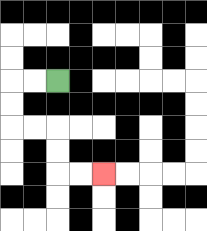{'start': '[2, 3]', 'end': '[4, 7]', 'path_directions': 'L,L,D,D,R,R,D,D,R,R', 'path_coordinates': '[[2, 3], [1, 3], [0, 3], [0, 4], [0, 5], [1, 5], [2, 5], [2, 6], [2, 7], [3, 7], [4, 7]]'}